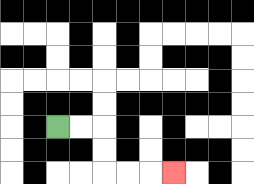{'start': '[2, 5]', 'end': '[7, 7]', 'path_directions': 'R,R,D,D,R,R,R', 'path_coordinates': '[[2, 5], [3, 5], [4, 5], [4, 6], [4, 7], [5, 7], [6, 7], [7, 7]]'}